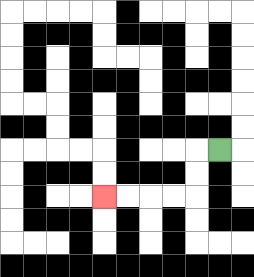{'start': '[9, 6]', 'end': '[4, 8]', 'path_directions': 'L,D,D,L,L,L,L', 'path_coordinates': '[[9, 6], [8, 6], [8, 7], [8, 8], [7, 8], [6, 8], [5, 8], [4, 8]]'}